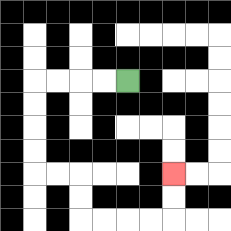{'start': '[5, 3]', 'end': '[7, 7]', 'path_directions': 'L,L,L,L,D,D,D,D,R,R,D,D,R,R,R,R,U,U', 'path_coordinates': '[[5, 3], [4, 3], [3, 3], [2, 3], [1, 3], [1, 4], [1, 5], [1, 6], [1, 7], [2, 7], [3, 7], [3, 8], [3, 9], [4, 9], [5, 9], [6, 9], [7, 9], [7, 8], [7, 7]]'}